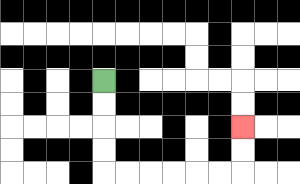{'start': '[4, 3]', 'end': '[10, 5]', 'path_directions': 'D,D,D,D,R,R,R,R,R,R,U,U', 'path_coordinates': '[[4, 3], [4, 4], [4, 5], [4, 6], [4, 7], [5, 7], [6, 7], [7, 7], [8, 7], [9, 7], [10, 7], [10, 6], [10, 5]]'}